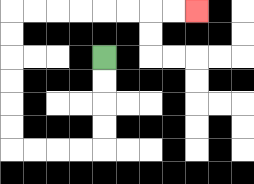{'start': '[4, 2]', 'end': '[8, 0]', 'path_directions': 'D,D,D,D,L,L,L,L,U,U,U,U,U,U,R,R,R,R,R,R,R,R', 'path_coordinates': '[[4, 2], [4, 3], [4, 4], [4, 5], [4, 6], [3, 6], [2, 6], [1, 6], [0, 6], [0, 5], [0, 4], [0, 3], [0, 2], [0, 1], [0, 0], [1, 0], [2, 0], [3, 0], [4, 0], [5, 0], [6, 0], [7, 0], [8, 0]]'}